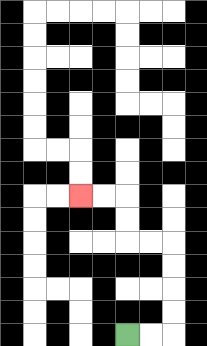{'start': '[5, 14]', 'end': '[3, 8]', 'path_directions': 'R,R,U,U,U,U,L,L,U,U,L,L', 'path_coordinates': '[[5, 14], [6, 14], [7, 14], [7, 13], [7, 12], [7, 11], [7, 10], [6, 10], [5, 10], [5, 9], [5, 8], [4, 8], [3, 8]]'}